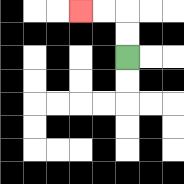{'start': '[5, 2]', 'end': '[3, 0]', 'path_directions': 'U,U,L,L', 'path_coordinates': '[[5, 2], [5, 1], [5, 0], [4, 0], [3, 0]]'}